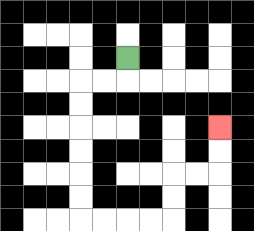{'start': '[5, 2]', 'end': '[9, 5]', 'path_directions': 'D,L,L,D,D,D,D,D,D,R,R,R,R,U,U,R,R,U,U', 'path_coordinates': '[[5, 2], [5, 3], [4, 3], [3, 3], [3, 4], [3, 5], [3, 6], [3, 7], [3, 8], [3, 9], [4, 9], [5, 9], [6, 9], [7, 9], [7, 8], [7, 7], [8, 7], [9, 7], [9, 6], [9, 5]]'}